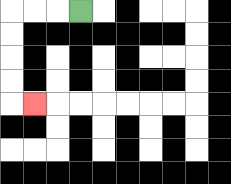{'start': '[3, 0]', 'end': '[1, 4]', 'path_directions': 'L,L,L,D,D,D,D,R', 'path_coordinates': '[[3, 0], [2, 0], [1, 0], [0, 0], [0, 1], [0, 2], [0, 3], [0, 4], [1, 4]]'}